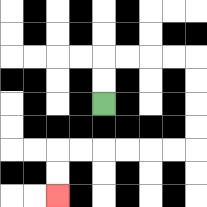{'start': '[4, 4]', 'end': '[2, 8]', 'path_directions': 'U,U,R,R,R,R,D,D,D,D,L,L,L,L,L,L,D,D', 'path_coordinates': '[[4, 4], [4, 3], [4, 2], [5, 2], [6, 2], [7, 2], [8, 2], [8, 3], [8, 4], [8, 5], [8, 6], [7, 6], [6, 6], [5, 6], [4, 6], [3, 6], [2, 6], [2, 7], [2, 8]]'}